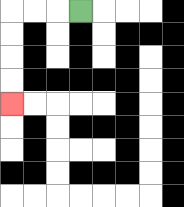{'start': '[3, 0]', 'end': '[0, 4]', 'path_directions': 'L,L,L,D,D,D,D', 'path_coordinates': '[[3, 0], [2, 0], [1, 0], [0, 0], [0, 1], [0, 2], [0, 3], [0, 4]]'}